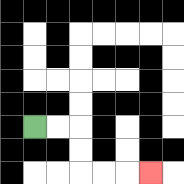{'start': '[1, 5]', 'end': '[6, 7]', 'path_directions': 'R,R,D,D,R,R,R', 'path_coordinates': '[[1, 5], [2, 5], [3, 5], [3, 6], [3, 7], [4, 7], [5, 7], [6, 7]]'}